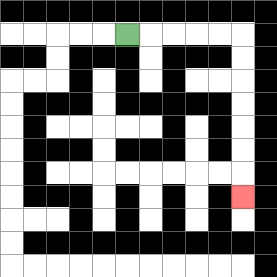{'start': '[5, 1]', 'end': '[10, 8]', 'path_directions': 'R,R,R,R,R,D,D,D,D,D,D,D', 'path_coordinates': '[[5, 1], [6, 1], [7, 1], [8, 1], [9, 1], [10, 1], [10, 2], [10, 3], [10, 4], [10, 5], [10, 6], [10, 7], [10, 8]]'}